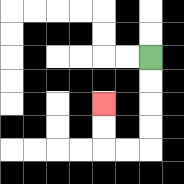{'start': '[6, 2]', 'end': '[4, 4]', 'path_directions': 'D,D,D,D,L,L,U,U', 'path_coordinates': '[[6, 2], [6, 3], [6, 4], [6, 5], [6, 6], [5, 6], [4, 6], [4, 5], [4, 4]]'}